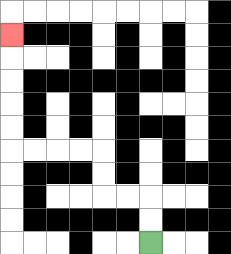{'start': '[6, 10]', 'end': '[0, 1]', 'path_directions': 'U,U,L,L,U,U,L,L,L,L,U,U,U,U,U', 'path_coordinates': '[[6, 10], [6, 9], [6, 8], [5, 8], [4, 8], [4, 7], [4, 6], [3, 6], [2, 6], [1, 6], [0, 6], [0, 5], [0, 4], [0, 3], [0, 2], [0, 1]]'}